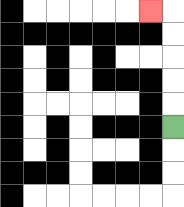{'start': '[7, 5]', 'end': '[6, 0]', 'path_directions': 'U,U,U,U,U,L', 'path_coordinates': '[[7, 5], [7, 4], [7, 3], [7, 2], [7, 1], [7, 0], [6, 0]]'}